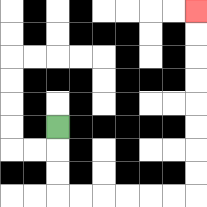{'start': '[2, 5]', 'end': '[8, 0]', 'path_directions': 'D,D,D,R,R,R,R,R,R,U,U,U,U,U,U,U,U', 'path_coordinates': '[[2, 5], [2, 6], [2, 7], [2, 8], [3, 8], [4, 8], [5, 8], [6, 8], [7, 8], [8, 8], [8, 7], [8, 6], [8, 5], [8, 4], [8, 3], [8, 2], [8, 1], [8, 0]]'}